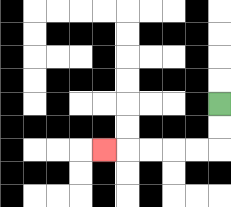{'start': '[9, 4]', 'end': '[4, 6]', 'path_directions': 'D,D,L,L,L,L,L', 'path_coordinates': '[[9, 4], [9, 5], [9, 6], [8, 6], [7, 6], [6, 6], [5, 6], [4, 6]]'}